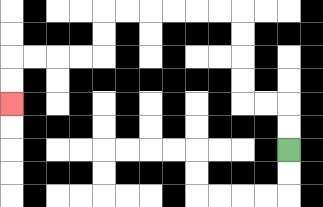{'start': '[12, 6]', 'end': '[0, 4]', 'path_directions': 'U,U,L,L,U,U,U,U,L,L,L,L,L,L,D,D,L,L,L,L,D,D', 'path_coordinates': '[[12, 6], [12, 5], [12, 4], [11, 4], [10, 4], [10, 3], [10, 2], [10, 1], [10, 0], [9, 0], [8, 0], [7, 0], [6, 0], [5, 0], [4, 0], [4, 1], [4, 2], [3, 2], [2, 2], [1, 2], [0, 2], [0, 3], [0, 4]]'}